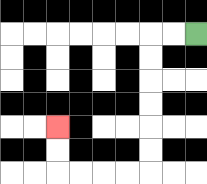{'start': '[8, 1]', 'end': '[2, 5]', 'path_directions': 'L,L,D,D,D,D,D,D,L,L,L,L,U,U', 'path_coordinates': '[[8, 1], [7, 1], [6, 1], [6, 2], [6, 3], [6, 4], [6, 5], [6, 6], [6, 7], [5, 7], [4, 7], [3, 7], [2, 7], [2, 6], [2, 5]]'}